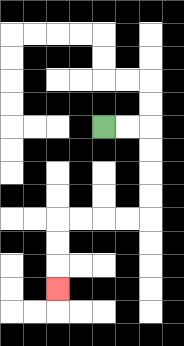{'start': '[4, 5]', 'end': '[2, 12]', 'path_directions': 'R,R,D,D,D,D,L,L,L,L,D,D,D', 'path_coordinates': '[[4, 5], [5, 5], [6, 5], [6, 6], [6, 7], [6, 8], [6, 9], [5, 9], [4, 9], [3, 9], [2, 9], [2, 10], [2, 11], [2, 12]]'}